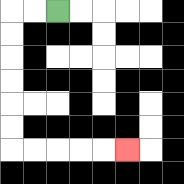{'start': '[2, 0]', 'end': '[5, 6]', 'path_directions': 'L,L,D,D,D,D,D,D,R,R,R,R,R', 'path_coordinates': '[[2, 0], [1, 0], [0, 0], [0, 1], [0, 2], [0, 3], [0, 4], [0, 5], [0, 6], [1, 6], [2, 6], [3, 6], [4, 6], [5, 6]]'}